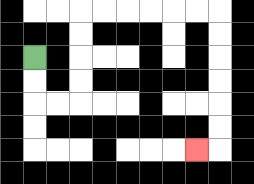{'start': '[1, 2]', 'end': '[8, 6]', 'path_directions': 'D,D,R,R,U,U,U,U,R,R,R,R,R,R,D,D,D,D,D,D,L', 'path_coordinates': '[[1, 2], [1, 3], [1, 4], [2, 4], [3, 4], [3, 3], [3, 2], [3, 1], [3, 0], [4, 0], [5, 0], [6, 0], [7, 0], [8, 0], [9, 0], [9, 1], [9, 2], [9, 3], [9, 4], [9, 5], [9, 6], [8, 6]]'}